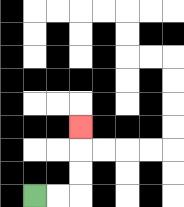{'start': '[1, 8]', 'end': '[3, 5]', 'path_directions': 'R,R,U,U,U', 'path_coordinates': '[[1, 8], [2, 8], [3, 8], [3, 7], [3, 6], [3, 5]]'}